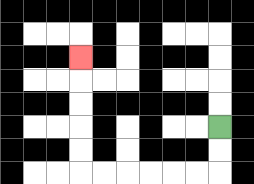{'start': '[9, 5]', 'end': '[3, 2]', 'path_directions': 'D,D,L,L,L,L,L,L,U,U,U,U,U', 'path_coordinates': '[[9, 5], [9, 6], [9, 7], [8, 7], [7, 7], [6, 7], [5, 7], [4, 7], [3, 7], [3, 6], [3, 5], [3, 4], [3, 3], [3, 2]]'}